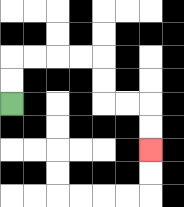{'start': '[0, 4]', 'end': '[6, 6]', 'path_directions': 'U,U,R,R,R,R,D,D,R,R,D,D', 'path_coordinates': '[[0, 4], [0, 3], [0, 2], [1, 2], [2, 2], [3, 2], [4, 2], [4, 3], [4, 4], [5, 4], [6, 4], [6, 5], [6, 6]]'}